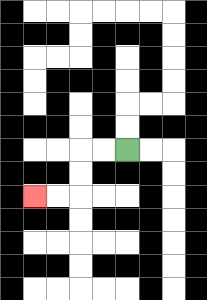{'start': '[5, 6]', 'end': '[1, 8]', 'path_directions': 'L,L,D,D,L,L', 'path_coordinates': '[[5, 6], [4, 6], [3, 6], [3, 7], [3, 8], [2, 8], [1, 8]]'}